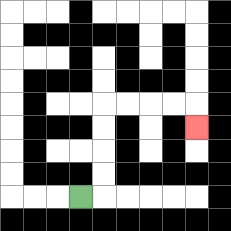{'start': '[3, 8]', 'end': '[8, 5]', 'path_directions': 'R,U,U,U,U,R,R,R,R,D', 'path_coordinates': '[[3, 8], [4, 8], [4, 7], [4, 6], [4, 5], [4, 4], [5, 4], [6, 4], [7, 4], [8, 4], [8, 5]]'}